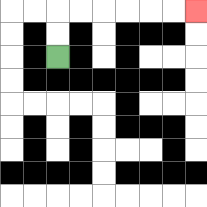{'start': '[2, 2]', 'end': '[8, 0]', 'path_directions': 'U,U,R,R,R,R,R,R', 'path_coordinates': '[[2, 2], [2, 1], [2, 0], [3, 0], [4, 0], [5, 0], [6, 0], [7, 0], [8, 0]]'}